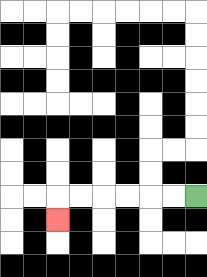{'start': '[8, 8]', 'end': '[2, 9]', 'path_directions': 'L,L,L,L,L,L,D', 'path_coordinates': '[[8, 8], [7, 8], [6, 8], [5, 8], [4, 8], [3, 8], [2, 8], [2, 9]]'}